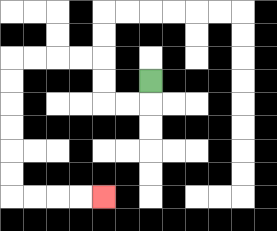{'start': '[6, 3]', 'end': '[4, 8]', 'path_directions': 'D,L,L,U,U,L,L,L,L,D,D,D,D,D,D,R,R,R,R', 'path_coordinates': '[[6, 3], [6, 4], [5, 4], [4, 4], [4, 3], [4, 2], [3, 2], [2, 2], [1, 2], [0, 2], [0, 3], [0, 4], [0, 5], [0, 6], [0, 7], [0, 8], [1, 8], [2, 8], [3, 8], [4, 8]]'}